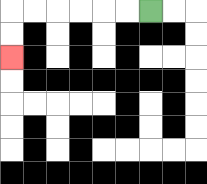{'start': '[6, 0]', 'end': '[0, 2]', 'path_directions': 'L,L,L,L,L,L,D,D', 'path_coordinates': '[[6, 0], [5, 0], [4, 0], [3, 0], [2, 0], [1, 0], [0, 0], [0, 1], [0, 2]]'}